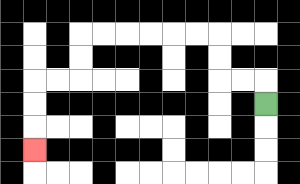{'start': '[11, 4]', 'end': '[1, 6]', 'path_directions': 'U,L,L,U,U,L,L,L,L,L,L,D,D,L,L,D,D,D', 'path_coordinates': '[[11, 4], [11, 3], [10, 3], [9, 3], [9, 2], [9, 1], [8, 1], [7, 1], [6, 1], [5, 1], [4, 1], [3, 1], [3, 2], [3, 3], [2, 3], [1, 3], [1, 4], [1, 5], [1, 6]]'}